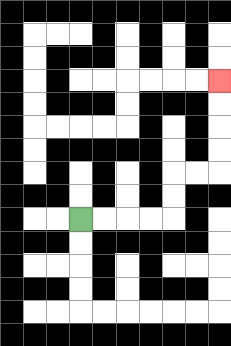{'start': '[3, 9]', 'end': '[9, 3]', 'path_directions': 'R,R,R,R,U,U,R,R,U,U,U,U', 'path_coordinates': '[[3, 9], [4, 9], [5, 9], [6, 9], [7, 9], [7, 8], [7, 7], [8, 7], [9, 7], [9, 6], [9, 5], [9, 4], [9, 3]]'}